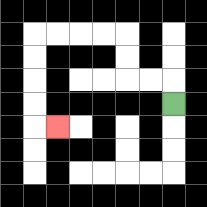{'start': '[7, 4]', 'end': '[2, 5]', 'path_directions': 'U,L,L,U,U,L,L,L,L,D,D,D,D,R', 'path_coordinates': '[[7, 4], [7, 3], [6, 3], [5, 3], [5, 2], [5, 1], [4, 1], [3, 1], [2, 1], [1, 1], [1, 2], [1, 3], [1, 4], [1, 5], [2, 5]]'}